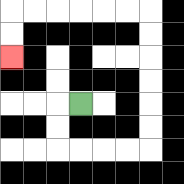{'start': '[3, 4]', 'end': '[0, 2]', 'path_directions': 'L,D,D,R,R,R,R,U,U,U,U,U,U,L,L,L,L,L,L,D,D', 'path_coordinates': '[[3, 4], [2, 4], [2, 5], [2, 6], [3, 6], [4, 6], [5, 6], [6, 6], [6, 5], [6, 4], [6, 3], [6, 2], [6, 1], [6, 0], [5, 0], [4, 0], [3, 0], [2, 0], [1, 0], [0, 0], [0, 1], [0, 2]]'}